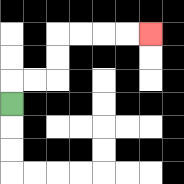{'start': '[0, 4]', 'end': '[6, 1]', 'path_directions': 'U,R,R,U,U,R,R,R,R', 'path_coordinates': '[[0, 4], [0, 3], [1, 3], [2, 3], [2, 2], [2, 1], [3, 1], [4, 1], [5, 1], [6, 1]]'}